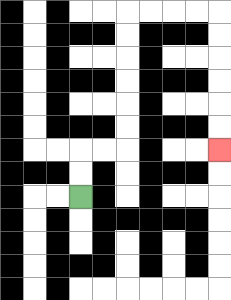{'start': '[3, 8]', 'end': '[9, 6]', 'path_directions': 'U,U,R,R,U,U,U,U,U,U,R,R,R,R,D,D,D,D,D,D', 'path_coordinates': '[[3, 8], [3, 7], [3, 6], [4, 6], [5, 6], [5, 5], [5, 4], [5, 3], [5, 2], [5, 1], [5, 0], [6, 0], [7, 0], [8, 0], [9, 0], [9, 1], [9, 2], [9, 3], [9, 4], [9, 5], [9, 6]]'}